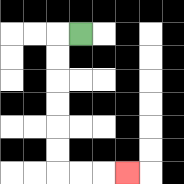{'start': '[3, 1]', 'end': '[5, 7]', 'path_directions': 'L,D,D,D,D,D,D,R,R,R', 'path_coordinates': '[[3, 1], [2, 1], [2, 2], [2, 3], [2, 4], [2, 5], [2, 6], [2, 7], [3, 7], [4, 7], [5, 7]]'}